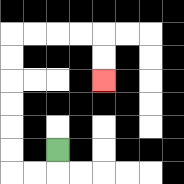{'start': '[2, 6]', 'end': '[4, 3]', 'path_directions': 'D,L,L,U,U,U,U,U,U,R,R,R,R,D,D', 'path_coordinates': '[[2, 6], [2, 7], [1, 7], [0, 7], [0, 6], [0, 5], [0, 4], [0, 3], [0, 2], [0, 1], [1, 1], [2, 1], [3, 1], [4, 1], [4, 2], [4, 3]]'}